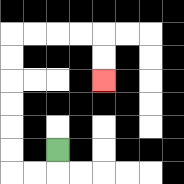{'start': '[2, 6]', 'end': '[4, 3]', 'path_directions': 'D,L,L,U,U,U,U,U,U,R,R,R,R,D,D', 'path_coordinates': '[[2, 6], [2, 7], [1, 7], [0, 7], [0, 6], [0, 5], [0, 4], [0, 3], [0, 2], [0, 1], [1, 1], [2, 1], [3, 1], [4, 1], [4, 2], [4, 3]]'}